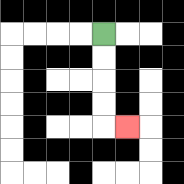{'start': '[4, 1]', 'end': '[5, 5]', 'path_directions': 'D,D,D,D,R', 'path_coordinates': '[[4, 1], [4, 2], [4, 3], [4, 4], [4, 5], [5, 5]]'}